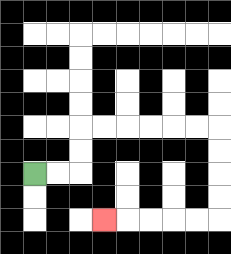{'start': '[1, 7]', 'end': '[4, 9]', 'path_directions': 'R,R,U,U,R,R,R,R,R,R,D,D,D,D,L,L,L,L,L', 'path_coordinates': '[[1, 7], [2, 7], [3, 7], [3, 6], [3, 5], [4, 5], [5, 5], [6, 5], [7, 5], [8, 5], [9, 5], [9, 6], [9, 7], [9, 8], [9, 9], [8, 9], [7, 9], [6, 9], [5, 9], [4, 9]]'}